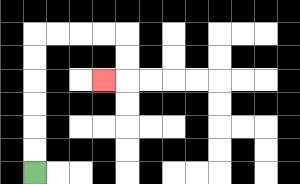{'start': '[1, 7]', 'end': '[4, 3]', 'path_directions': 'U,U,U,U,U,U,R,R,R,R,D,D,L', 'path_coordinates': '[[1, 7], [1, 6], [1, 5], [1, 4], [1, 3], [1, 2], [1, 1], [2, 1], [3, 1], [4, 1], [5, 1], [5, 2], [5, 3], [4, 3]]'}